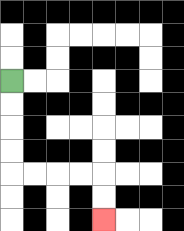{'start': '[0, 3]', 'end': '[4, 9]', 'path_directions': 'D,D,D,D,R,R,R,R,D,D', 'path_coordinates': '[[0, 3], [0, 4], [0, 5], [0, 6], [0, 7], [1, 7], [2, 7], [3, 7], [4, 7], [4, 8], [4, 9]]'}